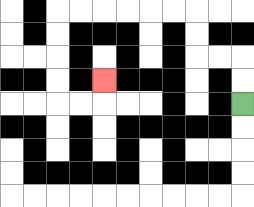{'start': '[10, 4]', 'end': '[4, 3]', 'path_directions': 'U,U,L,L,U,U,L,L,L,L,L,L,D,D,D,D,R,R,U', 'path_coordinates': '[[10, 4], [10, 3], [10, 2], [9, 2], [8, 2], [8, 1], [8, 0], [7, 0], [6, 0], [5, 0], [4, 0], [3, 0], [2, 0], [2, 1], [2, 2], [2, 3], [2, 4], [3, 4], [4, 4], [4, 3]]'}